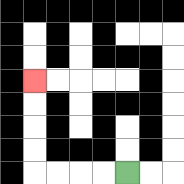{'start': '[5, 7]', 'end': '[1, 3]', 'path_directions': 'L,L,L,L,U,U,U,U', 'path_coordinates': '[[5, 7], [4, 7], [3, 7], [2, 7], [1, 7], [1, 6], [1, 5], [1, 4], [1, 3]]'}